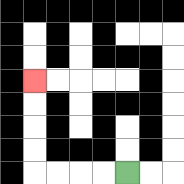{'start': '[5, 7]', 'end': '[1, 3]', 'path_directions': 'L,L,L,L,U,U,U,U', 'path_coordinates': '[[5, 7], [4, 7], [3, 7], [2, 7], [1, 7], [1, 6], [1, 5], [1, 4], [1, 3]]'}